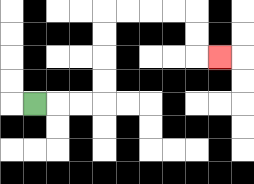{'start': '[1, 4]', 'end': '[9, 2]', 'path_directions': 'R,R,R,U,U,U,U,R,R,R,R,D,D,R', 'path_coordinates': '[[1, 4], [2, 4], [3, 4], [4, 4], [4, 3], [4, 2], [4, 1], [4, 0], [5, 0], [6, 0], [7, 0], [8, 0], [8, 1], [8, 2], [9, 2]]'}